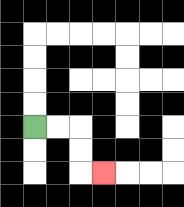{'start': '[1, 5]', 'end': '[4, 7]', 'path_directions': 'R,R,D,D,R', 'path_coordinates': '[[1, 5], [2, 5], [3, 5], [3, 6], [3, 7], [4, 7]]'}